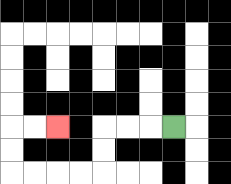{'start': '[7, 5]', 'end': '[2, 5]', 'path_directions': 'L,L,L,D,D,L,L,L,L,U,U,R,R', 'path_coordinates': '[[7, 5], [6, 5], [5, 5], [4, 5], [4, 6], [4, 7], [3, 7], [2, 7], [1, 7], [0, 7], [0, 6], [0, 5], [1, 5], [2, 5]]'}